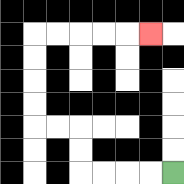{'start': '[7, 7]', 'end': '[6, 1]', 'path_directions': 'L,L,L,L,U,U,L,L,U,U,U,U,R,R,R,R,R', 'path_coordinates': '[[7, 7], [6, 7], [5, 7], [4, 7], [3, 7], [3, 6], [3, 5], [2, 5], [1, 5], [1, 4], [1, 3], [1, 2], [1, 1], [2, 1], [3, 1], [4, 1], [5, 1], [6, 1]]'}